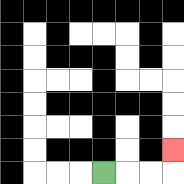{'start': '[4, 7]', 'end': '[7, 6]', 'path_directions': 'R,R,R,U', 'path_coordinates': '[[4, 7], [5, 7], [6, 7], [7, 7], [7, 6]]'}